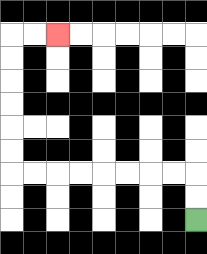{'start': '[8, 9]', 'end': '[2, 1]', 'path_directions': 'U,U,L,L,L,L,L,L,L,L,U,U,U,U,U,U,R,R', 'path_coordinates': '[[8, 9], [8, 8], [8, 7], [7, 7], [6, 7], [5, 7], [4, 7], [3, 7], [2, 7], [1, 7], [0, 7], [0, 6], [0, 5], [0, 4], [0, 3], [0, 2], [0, 1], [1, 1], [2, 1]]'}